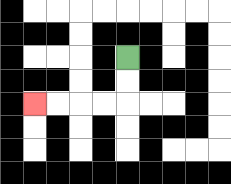{'start': '[5, 2]', 'end': '[1, 4]', 'path_directions': 'D,D,L,L,L,L', 'path_coordinates': '[[5, 2], [5, 3], [5, 4], [4, 4], [3, 4], [2, 4], [1, 4]]'}